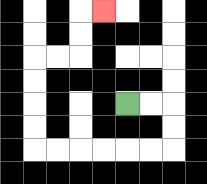{'start': '[5, 4]', 'end': '[4, 0]', 'path_directions': 'R,R,D,D,L,L,L,L,L,L,U,U,U,U,R,R,U,U,R', 'path_coordinates': '[[5, 4], [6, 4], [7, 4], [7, 5], [7, 6], [6, 6], [5, 6], [4, 6], [3, 6], [2, 6], [1, 6], [1, 5], [1, 4], [1, 3], [1, 2], [2, 2], [3, 2], [3, 1], [3, 0], [4, 0]]'}